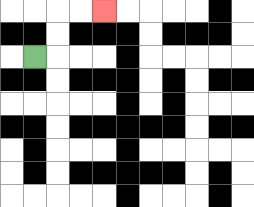{'start': '[1, 2]', 'end': '[4, 0]', 'path_directions': 'R,U,U,R,R', 'path_coordinates': '[[1, 2], [2, 2], [2, 1], [2, 0], [3, 0], [4, 0]]'}